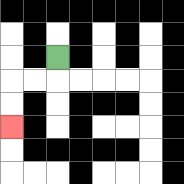{'start': '[2, 2]', 'end': '[0, 5]', 'path_directions': 'D,L,L,D,D', 'path_coordinates': '[[2, 2], [2, 3], [1, 3], [0, 3], [0, 4], [0, 5]]'}